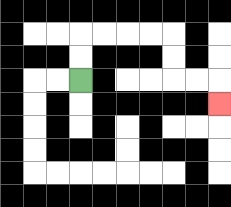{'start': '[3, 3]', 'end': '[9, 4]', 'path_directions': 'U,U,R,R,R,R,D,D,R,R,D', 'path_coordinates': '[[3, 3], [3, 2], [3, 1], [4, 1], [5, 1], [6, 1], [7, 1], [7, 2], [7, 3], [8, 3], [9, 3], [9, 4]]'}